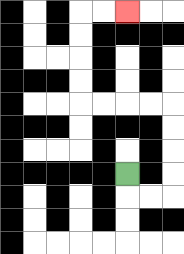{'start': '[5, 7]', 'end': '[5, 0]', 'path_directions': 'D,R,R,U,U,U,U,L,L,L,L,U,U,U,U,R,R', 'path_coordinates': '[[5, 7], [5, 8], [6, 8], [7, 8], [7, 7], [7, 6], [7, 5], [7, 4], [6, 4], [5, 4], [4, 4], [3, 4], [3, 3], [3, 2], [3, 1], [3, 0], [4, 0], [5, 0]]'}